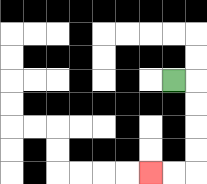{'start': '[7, 3]', 'end': '[6, 7]', 'path_directions': 'R,D,D,D,D,L,L', 'path_coordinates': '[[7, 3], [8, 3], [8, 4], [8, 5], [8, 6], [8, 7], [7, 7], [6, 7]]'}